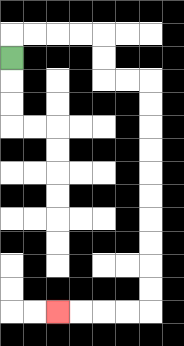{'start': '[0, 2]', 'end': '[2, 13]', 'path_directions': 'U,R,R,R,R,D,D,R,R,D,D,D,D,D,D,D,D,D,D,L,L,L,L', 'path_coordinates': '[[0, 2], [0, 1], [1, 1], [2, 1], [3, 1], [4, 1], [4, 2], [4, 3], [5, 3], [6, 3], [6, 4], [6, 5], [6, 6], [6, 7], [6, 8], [6, 9], [6, 10], [6, 11], [6, 12], [6, 13], [5, 13], [4, 13], [3, 13], [2, 13]]'}